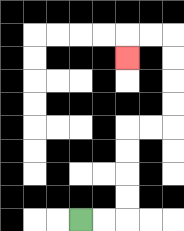{'start': '[3, 9]', 'end': '[5, 2]', 'path_directions': 'R,R,U,U,U,U,R,R,U,U,U,U,L,L,D', 'path_coordinates': '[[3, 9], [4, 9], [5, 9], [5, 8], [5, 7], [5, 6], [5, 5], [6, 5], [7, 5], [7, 4], [7, 3], [7, 2], [7, 1], [6, 1], [5, 1], [5, 2]]'}